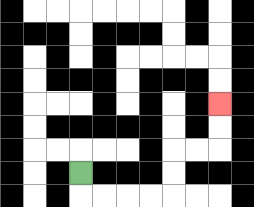{'start': '[3, 7]', 'end': '[9, 4]', 'path_directions': 'D,R,R,R,R,U,U,R,R,U,U', 'path_coordinates': '[[3, 7], [3, 8], [4, 8], [5, 8], [6, 8], [7, 8], [7, 7], [7, 6], [8, 6], [9, 6], [9, 5], [9, 4]]'}